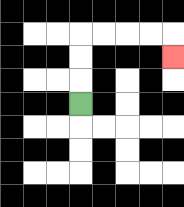{'start': '[3, 4]', 'end': '[7, 2]', 'path_directions': 'U,U,U,R,R,R,R,D', 'path_coordinates': '[[3, 4], [3, 3], [3, 2], [3, 1], [4, 1], [5, 1], [6, 1], [7, 1], [7, 2]]'}